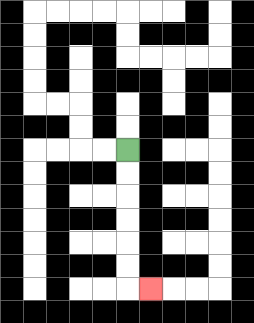{'start': '[5, 6]', 'end': '[6, 12]', 'path_directions': 'D,D,D,D,D,D,R', 'path_coordinates': '[[5, 6], [5, 7], [5, 8], [5, 9], [5, 10], [5, 11], [5, 12], [6, 12]]'}